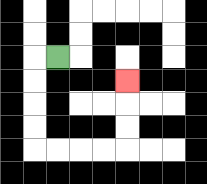{'start': '[2, 2]', 'end': '[5, 3]', 'path_directions': 'L,D,D,D,D,R,R,R,R,U,U,U', 'path_coordinates': '[[2, 2], [1, 2], [1, 3], [1, 4], [1, 5], [1, 6], [2, 6], [3, 6], [4, 6], [5, 6], [5, 5], [5, 4], [5, 3]]'}